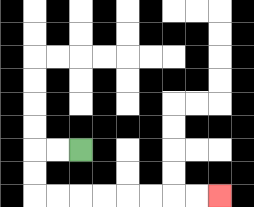{'start': '[3, 6]', 'end': '[9, 8]', 'path_directions': 'L,L,D,D,R,R,R,R,R,R,R,R', 'path_coordinates': '[[3, 6], [2, 6], [1, 6], [1, 7], [1, 8], [2, 8], [3, 8], [4, 8], [5, 8], [6, 8], [7, 8], [8, 8], [9, 8]]'}